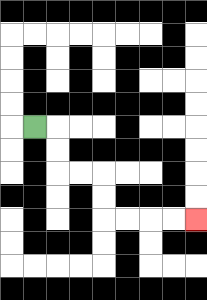{'start': '[1, 5]', 'end': '[8, 9]', 'path_directions': 'R,D,D,R,R,D,D,R,R,R,R', 'path_coordinates': '[[1, 5], [2, 5], [2, 6], [2, 7], [3, 7], [4, 7], [4, 8], [4, 9], [5, 9], [6, 9], [7, 9], [8, 9]]'}